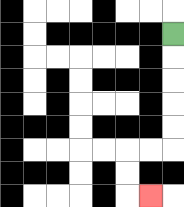{'start': '[7, 1]', 'end': '[6, 8]', 'path_directions': 'D,D,D,D,D,L,L,D,D,R', 'path_coordinates': '[[7, 1], [7, 2], [7, 3], [7, 4], [7, 5], [7, 6], [6, 6], [5, 6], [5, 7], [5, 8], [6, 8]]'}